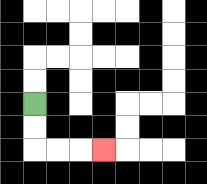{'start': '[1, 4]', 'end': '[4, 6]', 'path_directions': 'D,D,R,R,R', 'path_coordinates': '[[1, 4], [1, 5], [1, 6], [2, 6], [3, 6], [4, 6]]'}